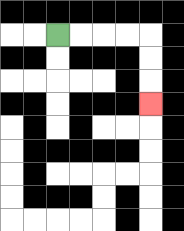{'start': '[2, 1]', 'end': '[6, 4]', 'path_directions': 'R,R,R,R,D,D,D', 'path_coordinates': '[[2, 1], [3, 1], [4, 1], [5, 1], [6, 1], [6, 2], [6, 3], [6, 4]]'}